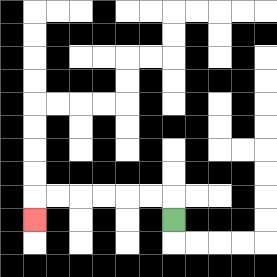{'start': '[7, 9]', 'end': '[1, 9]', 'path_directions': 'U,L,L,L,L,L,L,D', 'path_coordinates': '[[7, 9], [7, 8], [6, 8], [5, 8], [4, 8], [3, 8], [2, 8], [1, 8], [1, 9]]'}